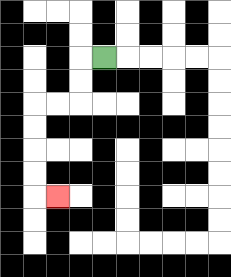{'start': '[4, 2]', 'end': '[2, 8]', 'path_directions': 'L,D,D,L,L,D,D,D,D,R', 'path_coordinates': '[[4, 2], [3, 2], [3, 3], [3, 4], [2, 4], [1, 4], [1, 5], [1, 6], [1, 7], [1, 8], [2, 8]]'}